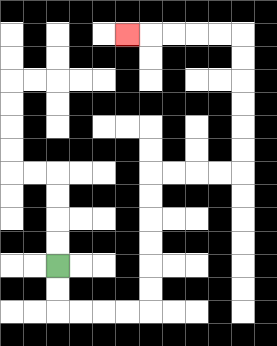{'start': '[2, 11]', 'end': '[5, 1]', 'path_directions': 'D,D,R,R,R,R,U,U,U,U,U,U,R,R,R,R,U,U,U,U,U,U,L,L,L,L,L', 'path_coordinates': '[[2, 11], [2, 12], [2, 13], [3, 13], [4, 13], [5, 13], [6, 13], [6, 12], [6, 11], [6, 10], [6, 9], [6, 8], [6, 7], [7, 7], [8, 7], [9, 7], [10, 7], [10, 6], [10, 5], [10, 4], [10, 3], [10, 2], [10, 1], [9, 1], [8, 1], [7, 1], [6, 1], [5, 1]]'}